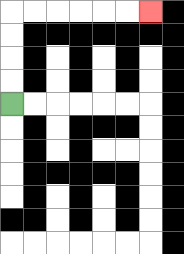{'start': '[0, 4]', 'end': '[6, 0]', 'path_directions': 'U,U,U,U,R,R,R,R,R,R', 'path_coordinates': '[[0, 4], [0, 3], [0, 2], [0, 1], [0, 0], [1, 0], [2, 0], [3, 0], [4, 0], [5, 0], [6, 0]]'}